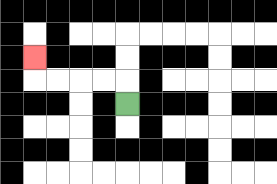{'start': '[5, 4]', 'end': '[1, 2]', 'path_directions': 'U,L,L,L,L,U', 'path_coordinates': '[[5, 4], [5, 3], [4, 3], [3, 3], [2, 3], [1, 3], [1, 2]]'}